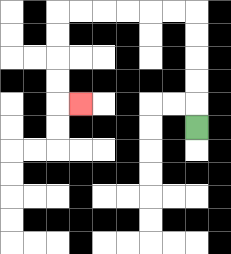{'start': '[8, 5]', 'end': '[3, 4]', 'path_directions': 'U,U,U,U,U,L,L,L,L,L,L,D,D,D,D,R', 'path_coordinates': '[[8, 5], [8, 4], [8, 3], [8, 2], [8, 1], [8, 0], [7, 0], [6, 0], [5, 0], [4, 0], [3, 0], [2, 0], [2, 1], [2, 2], [2, 3], [2, 4], [3, 4]]'}